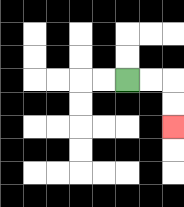{'start': '[5, 3]', 'end': '[7, 5]', 'path_directions': 'R,R,D,D', 'path_coordinates': '[[5, 3], [6, 3], [7, 3], [7, 4], [7, 5]]'}